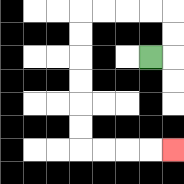{'start': '[6, 2]', 'end': '[7, 6]', 'path_directions': 'R,U,U,L,L,L,L,D,D,D,D,D,D,R,R,R,R', 'path_coordinates': '[[6, 2], [7, 2], [7, 1], [7, 0], [6, 0], [5, 0], [4, 0], [3, 0], [3, 1], [3, 2], [3, 3], [3, 4], [3, 5], [3, 6], [4, 6], [5, 6], [6, 6], [7, 6]]'}